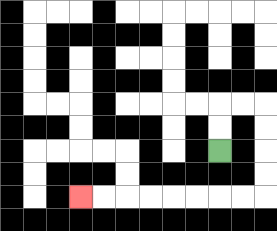{'start': '[9, 6]', 'end': '[3, 8]', 'path_directions': 'U,U,R,R,D,D,D,D,L,L,L,L,L,L,L,L', 'path_coordinates': '[[9, 6], [9, 5], [9, 4], [10, 4], [11, 4], [11, 5], [11, 6], [11, 7], [11, 8], [10, 8], [9, 8], [8, 8], [7, 8], [6, 8], [5, 8], [4, 8], [3, 8]]'}